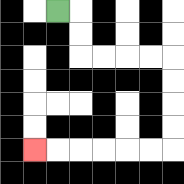{'start': '[2, 0]', 'end': '[1, 6]', 'path_directions': 'R,D,D,R,R,R,R,D,D,D,D,L,L,L,L,L,L', 'path_coordinates': '[[2, 0], [3, 0], [3, 1], [3, 2], [4, 2], [5, 2], [6, 2], [7, 2], [7, 3], [7, 4], [7, 5], [7, 6], [6, 6], [5, 6], [4, 6], [3, 6], [2, 6], [1, 6]]'}